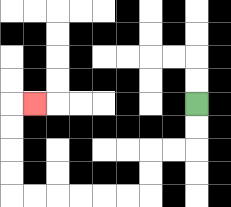{'start': '[8, 4]', 'end': '[1, 4]', 'path_directions': 'D,D,L,L,D,D,L,L,L,L,L,L,U,U,U,U,R', 'path_coordinates': '[[8, 4], [8, 5], [8, 6], [7, 6], [6, 6], [6, 7], [6, 8], [5, 8], [4, 8], [3, 8], [2, 8], [1, 8], [0, 8], [0, 7], [0, 6], [0, 5], [0, 4], [1, 4]]'}